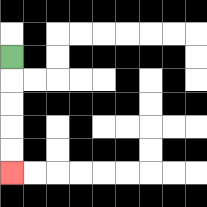{'start': '[0, 2]', 'end': '[0, 7]', 'path_directions': 'D,D,D,D,D', 'path_coordinates': '[[0, 2], [0, 3], [0, 4], [0, 5], [0, 6], [0, 7]]'}